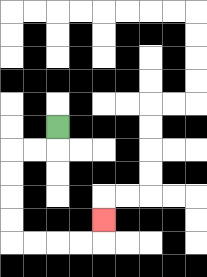{'start': '[2, 5]', 'end': '[4, 9]', 'path_directions': 'D,L,L,D,D,D,D,R,R,R,R,U', 'path_coordinates': '[[2, 5], [2, 6], [1, 6], [0, 6], [0, 7], [0, 8], [0, 9], [0, 10], [1, 10], [2, 10], [3, 10], [4, 10], [4, 9]]'}